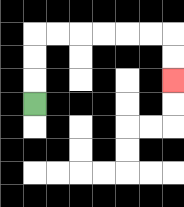{'start': '[1, 4]', 'end': '[7, 3]', 'path_directions': 'U,U,U,R,R,R,R,R,R,D,D', 'path_coordinates': '[[1, 4], [1, 3], [1, 2], [1, 1], [2, 1], [3, 1], [4, 1], [5, 1], [6, 1], [7, 1], [7, 2], [7, 3]]'}